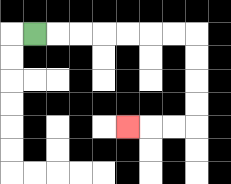{'start': '[1, 1]', 'end': '[5, 5]', 'path_directions': 'R,R,R,R,R,R,R,D,D,D,D,L,L,L', 'path_coordinates': '[[1, 1], [2, 1], [3, 1], [4, 1], [5, 1], [6, 1], [7, 1], [8, 1], [8, 2], [8, 3], [8, 4], [8, 5], [7, 5], [6, 5], [5, 5]]'}